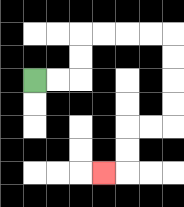{'start': '[1, 3]', 'end': '[4, 7]', 'path_directions': 'R,R,U,U,R,R,R,R,D,D,D,D,L,L,D,D,L', 'path_coordinates': '[[1, 3], [2, 3], [3, 3], [3, 2], [3, 1], [4, 1], [5, 1], [6, 1], [7, 1], [7, 2], [7, 3], [7, 4], [7, 5], [6, 5], [5, 5], [5, 6], [5, 7], [4, 7]]'}